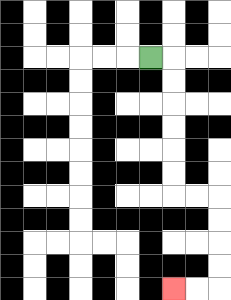{'start': '[6, 2]', 'end': '[7, 12]', 'path_directions': 'R,D,D,D,D,D,D,R,R,D,D,D,D,L,L', 'path_coordinates': '[[6, 2], [7, 2], [7, 3], [7, 4], [7, 5], [7, 6], [7, 7], [7, 8], [8, 8], [9, 8], [9, 9], [9, 10], [9, 11], [9, 12], [8, 12], [7, 12]]'}